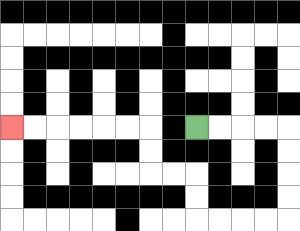{'start': '[8, 5]', 'end': '[0, 5]', 'path_directions': 'R,R,R,R,D,D,D,D,L,L,L,L,U,U,L,L,U,U,L,L,L,L,L,L', 'path_coordinates': '[[8, 5], [9, 5], [10, 5], [11, 5], [12, 5], [12, 6], [12, 7], [12, 8], [12, 9], [11, 9], [10, 9], [9, 9], [8, 9], [8, 8], [8, 7], [7, 7], [6, 7], [6, 6], [6, 5], [5, 5], [4, 5], [3, 5], [2, 5], [1, 5], [0, 5]]'}